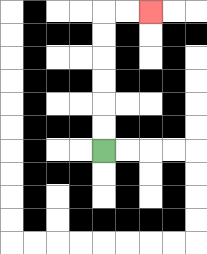{'start': '[4, 6]', 'end': '[6, 0]', 'path_directions': 'U,U,U,U,U,U,R,R', 'path_coordinates': '[[4, 6], [4, 5], [4, 4], [4, 3], [4, 2], [4, 1], [4, 0], [5, 0], [6, 0]]'}